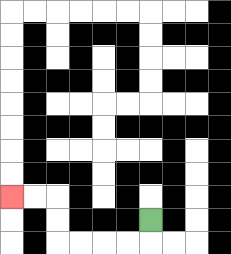{'start': '[6, 9]', 'end': '[0, 8]', 'path_directions': 'D,L,L,L,L,U,U,L,L', 'path_coordinates': '[[6, 9], [6, 10], [5, 10], [4, 10], [3, 10], [2, 10], [2, 9], [2, 8], [1, 8], [0, 8]]'}